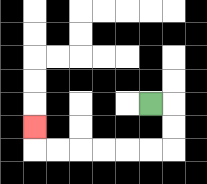{'start': '[6, 4]', 'end': '[1, 5]', 'path_directions': 'R,D,D,L,L,L,L,L,L,U', 'path_coordinates': '[[6, 4], [7, 4], [7, 5], [7, 6], [6, 6], [5, 6], [4, 6], [3, 6], [2, 6], [1, 6], [1, 5]]'}